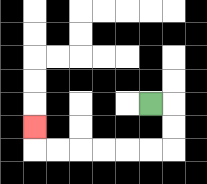{'start': '[6, 4]', 'end': '[1, 5]', 'path_directions': 'R,D,D,L,L,L,L,L,L,U', 'path_coordinates': '[[6, 4], [7, 4], [7, 5], [7, 6], [6, 6], [5, 6], [4, 6], [3, 6], [2, 6], [1, 6], [1, 5]]'}